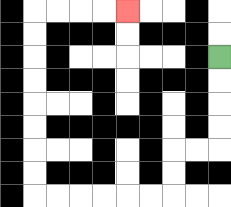{'start': '[9, 2]', 'end': '[5, 0]', 'path_directions': 'D,D,D,D,L,L,D,D,L,L,L,L,L,L,U,U,U,U,U,U,U,U,R,R,R,R', 'path_coordinates': '[[9, 2], [9, 3], [9, 4], [9, 5], [9, 6], [8, 6], [7, 6], [7, 7], [7, 8], [6, 8], [5, 8], [4, 8], [3, 8], [2, 8], [1, 8], [1, 7], [1, 6], [1, 5], [1, 4], [1, 3], [1, 2], [1, 1], [1, 0], [2, 0], [3, 0], [4, 0], [5, 0]]'}